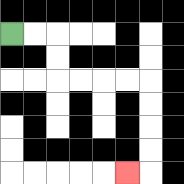{'start': '[0, 1]', 'end': '[5, 7]', 'path_directions': 'R,R,D,D,R,R,R,R,D,D,D,D,L', 'path_coordinates': '[[0, 1], [1, 1], [2, 1], [2, 2], [2, 3], [3, 3], [4, 3], [5, 3], [6, 3], [6, 4], [6, 5], [6, 6], [6, 7], [5, 7]]'}